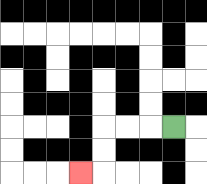{'start': '[7, 5]', 'end': '[3, 7]', 'path_directions': 'L,L,L,D,D,L', 'path_coordinates': '[[7, 5], [6, 5], [5, 5], [4, 5], [4, 6], [4, 7], [3, 7]]'}